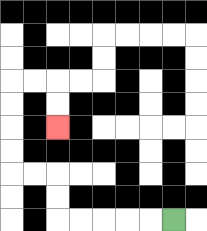{'start': '[7, 9]', 'end': '[2, 5]', 'path_directions': 'L,L,L,L,L,U,U,L,L,U,U,U,U,R,R,D,D', 'path_coordinates': '[[7, 9], [6, 9], [5, 9], [4, 9], [3, 9], [2, 9], [2, 8], [2, 7], [1, 7], [0, 7], [0, 6], [0, 5], [0, 4], [0, 3], [1, 3], [2, 3], [2, 4], [2, 5]]'}